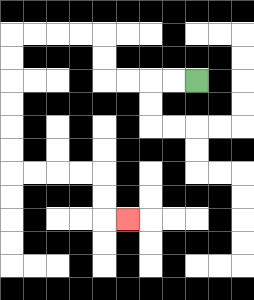{'start': '[8, 3]', 'end': '[5, 9]', 'path_directions': 'L,L,L,L,U,U,L,L,L,L,D,D,D,D,D,D,R,R,R,R,D,D,R', 'path_coordinates': '[[8, 3], [7, 3], [6, 3], [5, 3], [4, 3], [4, 2], [4, 1], [3, 1], [2, 1], [1, 1], [0, 1], [0, 2], [0, 3], [0, 4], [0, 5], [0, 6], [0, 7], [1, 7], [2, 7], [3, 7], [4, 7], [4, 8], [4, 9], [5, 9]]'}